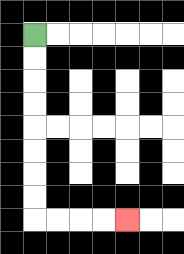{'start': '[1, 1]', 'end': '[5, 9]', 'path_directions': 'D,D,D,D,D,D,D,D,R,R,R,R', 'path_coordinates': '[[1, 1], [1, 2], [1, 3], [1, 4], [1, 5], [1, 6], [1, 7], [1, 8], [1, 9], [2, 9], [3, 9], [4, 9], [5, 9]]'}